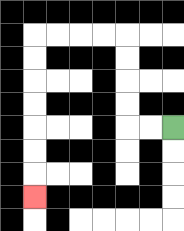{'start': '[7, 5]', 'end': '[1, 8]', 'path_directions': 'L,L,U,U,U,U,L,L,L,L,D,D,D,D,D,D,D', 'path_coordinates': '[[7, 5], [6, 5], [5, 5], [5, 4], [5, 3], [5, 2], [5, 1], [4, 1], [3, 1], [2, 1], [1, 1], [1, 2], [1, 3], [1, 4], [1, 5], [1, 6], [1, 7], [1, 8]]'}